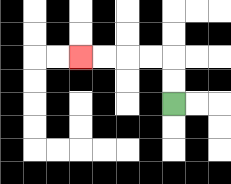{'start': '[7, 4]', 'end': '[3, 2]', 'path_directions': 'U,U,L,L,L,L', 'path_coordinates': '[[7, 4], [7, 3], [7, 2], [6, 2], [5, 2], [4, 2], [3, 2]]'}